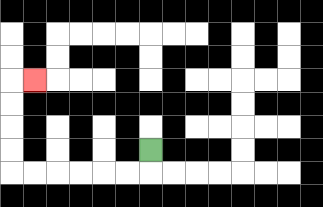{'start': '[6, 6]', 'end': '[1, 3]', 'path_directions': 'D,L,L,L,L,L,L,U,U,U,U,R', 'path_coordinates': '[[6, 6], [6, 7], [5, 7], [4, 7], [3, 7], [2, 7], [1, 7], [0, 7], [0, 6], [0, 5], [0, 4], [0, 3], [1, 3]]'}